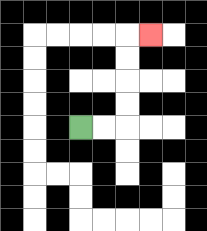{'start': '[3, 5]', 'end': '[6, 1]', 'path_directions': 'R,R,U,U,U,U,R', 'path_coordinates': '[[3, 5], [4, 5], [5, 5], [5, 4], [5, 3], [5, 2], [5, 1], [6, 1]]'}